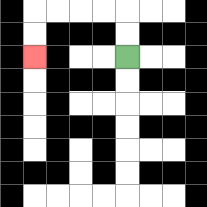{'start': '[5, 2]', 'end': '[1, 2]', 'path_directions': 'U,U,L,L,L,L,D,D', 'path_coordinates': '[[5, 2], [5, 1], [5, 0], [4, 0], [3, 0], [2, 0], [1, 0], [1, 1], [1, 2]]'}